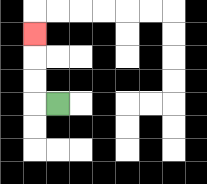{'start': '[2, 4]', 'end': '[1, 1]', 'path_directions': 'L,U,U,U', 'path_coordinates': '[[2, 4], [1, 4], [1, 3], [1, 2], [1, 1]]'}